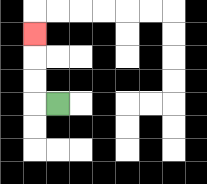{'start': '[2, 4]', 'end': '[1, 1]', 'path_directions': 'L,U,U,U', 'path_coordinates': '[[2, 4], [1, 4], [1, 3], [1, 2], [1, 1]]'}